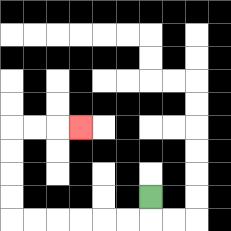{'start': '[6, 8]', 'end': '[3, 5]', 'path_directions': 'D,L,L,L,L,L,L,U,U,U,U,R,R,R', 'path_coordinates': '[[6, 8], [6, 9], [5, 9], [4, 9], [3, 9], [2, 9], [1, 9], [0, 9], [0, 8], [0, 7], [0, 6], [0, 5], [1, 5], [2, 5], [3, 5]]'}